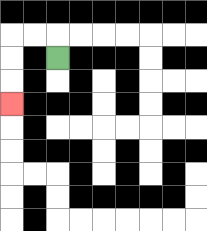{'start': '[2, 2]', 'end': '[0, 4]', 'path_directions': 'U,L,L,D,D,D', 'path_coordinates': '[[2, 2], [2, 1], [1, 1], [0, 1], [0, 2], [0, 3], [0, 4]]'}